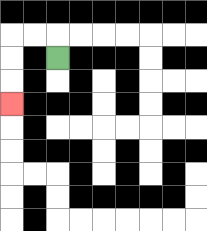{'start': '[2, 2]', 'end': '[0, 4]', 'path_directions': 'U,L,L,D,D,D', 'path_coordinates': '[[2, 2], [2, 1], [1, 1], [0, 1], [0, 2], [0, 3], [0, 4]]'}